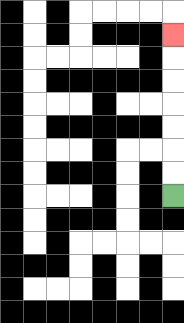{'start': '[7, 8]', 'end': '[7, 1]', 'path_directions': 'U,U,U,U,U,U,U', 'path_coordinates': '[[7, 8], [7, 7], [7, 6], [7, 5], [7, 4], [7, 3], [7, 2], [7, 1]]'}